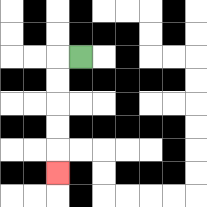{'start': '[3, 2]', 'end': '[2, 7]', 'path_directions': 'L,D,D,D,D,D', 'path_coordinates': '[[3, 2], [2, 2], [2, 3], [2, 4], [2, 5], [2, 6], [2, 7]]'}